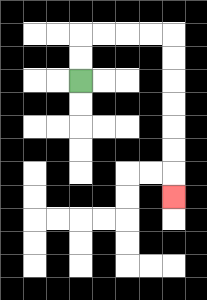{'start': '[3, 3]', 'end': '[7, 8]', 'path_directions': 'U,U,R,R,R,R,D,D,D,D,D,D,D', 'path_coordinates': '[[3, 3], [3, 2], [3, 1], [4, 1], [5, 1], [6, 1], [7, 1], [7, 2], [7, 3], [7, 4], [7, 5], [7, 6], [7, 7], [7, 8]]'}